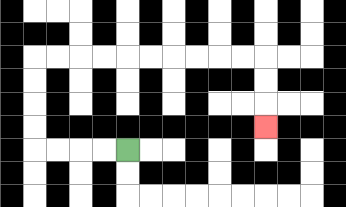{'start': '[5, 6]', 'end': '[11, 5]', 'path_directions': 'L,L,L,L,U,U,U,U,R,R,R,R,R,R,R,R,R,R,D,D,D', 'path_coordinates': '[[5, 6], [4, 6], [3, 6], [2, 6], [1, 6], [1, 5], [1, 4], [1, 3], [1, 2], [2, 2], [3, 2], [4, 2], [5, 2], [6, 2], [7, 2], [8, 2], [9, 2], [10, 2], [11, 2], [11, 3], [11, 4], [11, 5]]'}